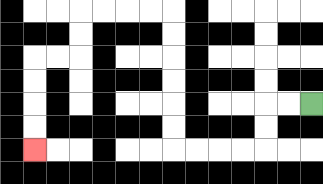{'start': '[13, 4]', 'end': '[1, 6]', 'path_directions': 'L,L,D,D,L,L,L,L,U,U,U,U,U,U,L,L,L,L,D,D,L,L,D,D,D,D', 'path_coordinates': '[[13, 4], [12, 4], [11, 4], [11, 5], [11, 6], [10, 6], [9, 6], [8, 6], [7, 6], [7, 5], [7, 4], [7, 3], [7, 2], [7, 1], [7, 0], [6, 0], [5, 0], [4, 0], [3, 0], [3, 1], [3, 2], [2, 2], [1, 2], [1, 3], [1, 4], [1, 5], [1, 6]]'}